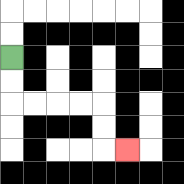{'start': '[0, 2]', 'end': '[5, 6]', 'path_directions': 'D,D,R,R,R,R,D,D,R', 'path_coordinates': '[[0, 2], [0, 3], [0, 4], [1, 4], [2, 4], [3, 4], [4, 4], [4, 5], [4, 6], [5, 6]]'}